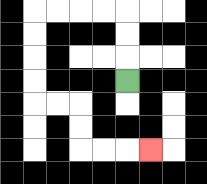{'start': '[5, 3]', 'end': '[6, 6]', 'path_directions': 'U,U,U,L,L,L,L,D,D,D,D,R,R,D,D,R,R,R', 'path_coordinates': '[[5, 3], [5, 2], [5, 1], [5, 0], [4, 0], [3, 0], [2, 0], [1, 0], [1, 1], [1, 2], [1, 3], [1, 4], [2, 4], [3, 4], [3, 5], [3, 6], [4, 6], [5, 6], [6, 6]]'}